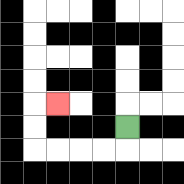{'start': '[5, 5]', 'end': '[2, 4]', 'path_directions': 'D,L,L,L,L,U,U,R', 'path_coordinates': '[[5, 5], [5, 6], [4, 6], [3, 6], [2, 6], [1, 6], [1, 5], [1, 4], [2, 4]]'}